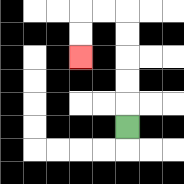{'start': '[5, 5]', 'end': '[3, 2]', 'path_directions': 'U,U,U,U,U,L,L,D,D', 'path_coordinates': '[[5, 5], [5, 4], [5, 3], [5, 2], [5, 1], [5, 0], [4, 0], [3, 0], [3, 1], [3, 2]]'}